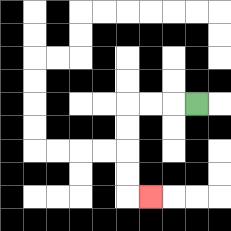{'start': '[8, 4]', 'end': '[6, 8]', 'path_directions': 'L,L,L,D,D,D,D,R', 'path_coordinates': '[[8, 4], [7, 4], [6, 4], [5, 4], [5, 5], [5, 6], [5, 7], [5, 8], [6, 8]]'}